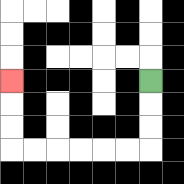{'start': '[6, 3]', 'end': '[0, 3]', 'path_directions': 'D,D,D,L,L,L,L,L,L,U,U,U', 'path_coordinates': '[[6, 3], [6, 4], [6, 5], [6, 6], [5, 6], [4, 6], [3, 6], [2, 6], [1, 6], [0, 6], [0, 5], [0, 4], [0, 3]]'}